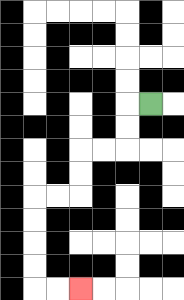{'start': '[6, 4]', 'end': '[3, 12]', 'path_directions': 'L,D,D,L,L,D,D,L,L,D,D,D,D,R,R', 'path_coordinates': '[[6, 4], [5, 4], [5, 5], [5, 6], [4, 6], [3, 6], [3, 7], [3, 8], [2, 8], [1, 8], [1, 9], [1, 10], [1, 11], [1, 12], [2, 12], [3, 12]]'}